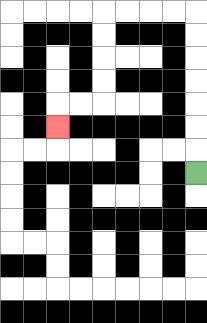{'start': '[8, 7]', 'end': '[2, 5]', 'path_directions': 'U,U,U,U,U,U,U,L,L,L,L,D,D,D,D,L,L,D', 'path_coordinates': '[[8, 7], [8, 6], [8, 5], [8, 4], [8, 3], [8, 2], [8, 1], [8, 0], [7, 0], [6, 0], [5, 0], [4, 0], [4, 1], [4, 2], [4, 3], [4, 4], [3, 4], [2, 4], [2, 5]]'}